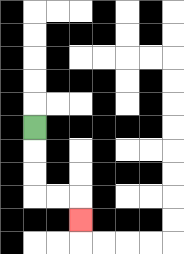{'start': '[1, 5]', 'end': '[3, 9]', 'path_directions': 'D,D,D,R,R,D', 'path_coordinates': '[[1, 5], [1, 6], [1, 7], [1, 8], [2, 8], [3, 8], [3, 9]]'}